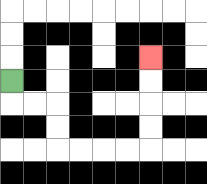{'start': '[0, 3]', 'end': '[6, 2]', 'path_directions': 'D,R,R,D,D,R,R,R,R,U,U,U,U', 'path_coordinates': '[[0, 3], [0, 4], [1, 4], [2, 4], [2, 5], [2, 6], [3, 6], [4, 6], [5, 6], [6, 6], [6, 5], [6, 4], [6, 3], [6, 2]]'}